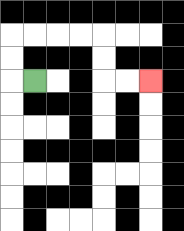{'start': '[1, 3]', 'end': '[6, 3]', 'path_directions': 'L,U,U,R,R,R,R,D,D,R,R', 'path_coordinates': '[[1, 3], [0, 3], [0, 2], [0, 1], [1, 1], [2, 1], [3, 1], [4, 1], [4, 2], [4, 3], [5, 3], [6, 3]]'}